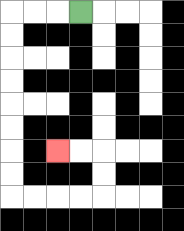{'start': '[3, 0]', 'end': '[2, 6]', 'path_directions': 'L,L,L,D,D,D,D,D,D,D,D,R,R,R,R,U,U,L,L', 'path_coordinates': '[[3, 0], [2, 0], [1, 0], [0, 0], [0, 1], [0, 2], [0, 3], [0, 4], [0, 5], [0, 6], [0, 7], [0, 8], [1, 8], [2, 8], [3, 8], [4, 8], [4, 7], [4, 6], [3, 6], [2, 6]]'}